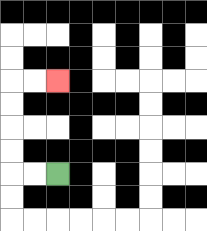{'start': '[2, 7]', 'end': '[2, 3]', 'path_directions': 'L,L,U,U,U,U,R,R', 'path_coordinates': '[[2, 7], [1, 7], [0, 7], [0, 6], [0, 5], [0, 4], [0, 3], [1, 3], [2, 3]]'}